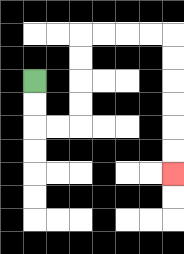{'start': '[1, 3]', 'end': '[7, 7]', 'path_directions': 'D,D,R,R,U,U,U,U,R,R,R,R,D,D,D,D,D,D', 'path_coordinates': '[[1, 3], [1, 4], [1, 5], [2, 5], [3, 5], [3, 4], [3, 3], [3, 2], [3, 1], [4, 1], [5, 1], [6, 1], [7, 1], [7, 2], [7, 3], [7, 4], [7, 5], [7, 6], [7, 7]]'}